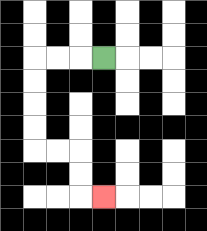{'start': '[4, 2]', 'end': '[4, 8]', 'path_directions': 'L,L,L,D,D,D,D,R,R,D,D,R', 'path_coordinates': '[[4, 2], [3, 2], [2, 2], [1, 2], [1, 3], [1, 4], [1, 5], [1, 6], [2, 6], [3, 6], [3, 7], [3, 8], [4, 8]]'}